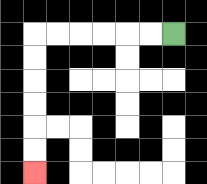{'start': '[7, 1]', 'end': '[1, 7]', 'path_directions': 'L,L,L,L,L,L,D,D,D,D,D,D', 'path_coordinates': '[[7, 1], [6, 1], [5, 1], [4, 1], [3, 1], [2, 1], [1, 1], [1, 2], [1, 3], [1, 4], [1, 5], [1, 6], [1, 7]]'}